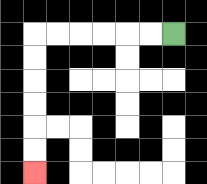{'start': '[7, 1]', 'end': '[1, 7]', 'path_directions': 'L,L,L,L,L,L,D,D,D,D,D,D', 'path_coordinates': '[[7, 1], [6, 1], [5, 1], [4, 1], [3, 1], [2, 1], [1, 1], [1, 2], [1, 3], [1, 4], [1, 5], [1, 6], [1, 7]]'}